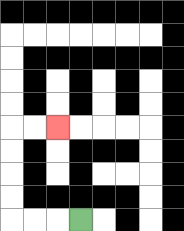{'start': '[3, 9]', 'end': '[2, 5]', 'path_directions': 'L,L,L,U,U,U,U,R,R', 'path_coordinates': '[[3, 9], [2, 9], [1, 9], [0, 9], [0, 8], [0, 7], [0, 6], [0, 5], [1, 5], [2, 5]]'}